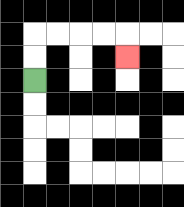{'start': '[1, 3]', 'end': '[5, 2]', 'path_directions': 'U,U,R,R,R,R,D', 'path_coordinates': '[[1, 3], [1, 2], [1, 1], [2, 1], [3, 1], [4, 1], [5, 1], [5, 2]]'}